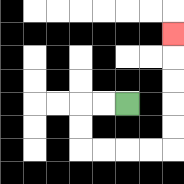{'start': '[5, 4]', 'end': '[7, 1]', 'path_directions': 'L,L,D,D,R,R,R,R,U,U,U,U,U', 'path_coordinates': '[[5, 4], [4, 4], [3, 4], [3, 5], [3, 6], [4, 6], [5, 6], [6, 6], [7, 6], [7, 5], [7, 4], [7, 3], [7, 2], [7, 1]]'}